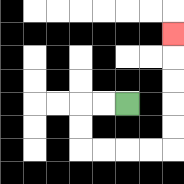{'start': '[5, 4]', 'end': '[7, 1]', 'path_directions': 'L,L,D,D,R,R,R,R,U,U,U,U,U', 'path_coordinates': '[[5, 4], [4, 4], [3, 4], [3, 5], [3, 6], [4, 6], [5, 6], [6, 6], [7, 6], [7, 5], [7, 4], [7, 3], [7, 2], [7, 1]]'}